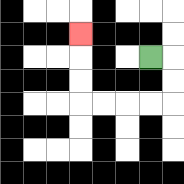{'start': '[6, 2]', 'end': '[3, 1]', 'path_directions': 'R,D,D,L,L,L,L,U,U,U', 'path_coordinates': '[[6, 2], [7, 2], [7, 3], [7, 4], [6, 4], [5, 4], [4, 4], [3, 4], [3, 3], [3, 2], [3, 1]]'}